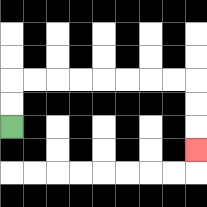{'start': '[0, 5]', 'end': '[8, 6]', 'path_directions': 'U,U,R,R,R,R,R,R,R,R,D,D,D', 'path_coordinates': '[[0, 5], [0, 4], [0, 3], [1, 3], [2, 3], [3, 3], [4, 3], [5, 3], [6, 3], [7, 3], [8, 3], [8, 4], [8, 5], [8, 6]]'}